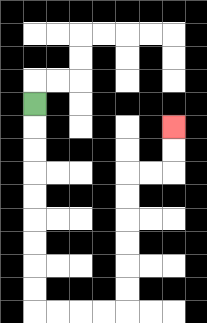{'start': '[1, 4]', 'end': '[7, 5]', 'path_directions': 'D,D,D,D,D,D,D,D,D,R,R,R,R,U,U,U,U,U,U,R,R,U,U', 'path_coordinates': '[[1, 4], [1, 5], [1, 6], [1, 7], [1, 8], [1, 9], [1, 10], [1, 11], [1, 12], [1, 13], [2, 13], [3, 13], [4, 13], [5, 13], [5, 12], [5, 11], [5, 10], [5, 9], [5, 8], [5, 7], [6, 7], [7, 7], [7, 6], [7, 5]]'}